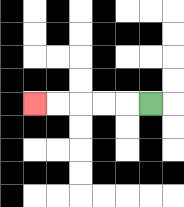{'start': '[6, 4]', 'end': '[1, 4]', 'path_directions': 'L,L,L,L,L', 'path_coordinates': '[[6, 4], [5, 4], [4, 4], [3, 4], [2, 4], [1, 4]]'}